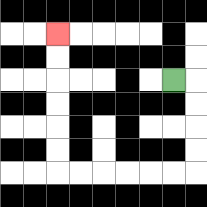{'start': '[7, 3]', 'end': '[2, 1]', 'path_directions': 'R,D,D,D,D,L,L,L,L,L,L,U,U,U,U,U,U', 'path_coordinates': '[[7, 3], [8, 3], [8, 4], [8, 5], [8, 6], [8, 7], [7, 7], [6, 7], [5, 7], [4, 7], [3, 7], [2, 7], [2, 6], [2, 5], [2, 4], [2, 3], [2, 2], [2, 1]]'}